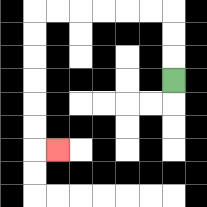{'start': '[7, 3]', 'end': '[2, 6]', 'path_directions': 'U,U,U,L,L,L,L,L,L,D,D,D,D,D,D,R', 'path_coordinates': '[[7, 3], [7, 2], [7, 1], [7, 0], [6, 0], [5, 0], [4, 0], [3, 0], [2, 0], [1, 0], [1, 1], [1, 2], [1, 3], [1, 4], [1, 5], [1, 6], [2, 6]]'}